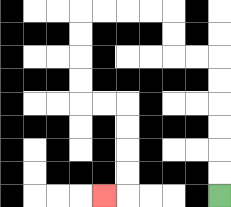{'start': '[9, 8]', 'end': '[4, 8]', 'path_directions': 'U,U,U,U,U,U,L,L,U,U,L,L,L,L,D,D,D,D,R,R,D,D,D,D,L', 'path_coordinates': '[[9, 8], [9, 7], [9, 6], [9, 5], [9, 4], [9, 3], [9, 2], [8, 2], [7, 2], [7, 1], [7, 0], [6, 0], [5, 0], [4, 0], [3, 0], [3, 1], [3, 2], [3, 3], [3, 4], [4, 4], [5, 4], [5, 5], [5, 6], [5, 7], [5, 8], [4, 8]]'}